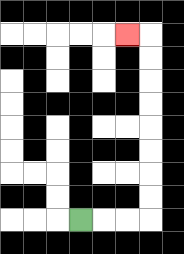{'start': '[3, 9]', 'end': '[5, 1]', 'path_directions': 'R,R,R,U,U,U,U,U,U,U,U,L', 'path_coordinates': '[[3, 9], [4, 9], [5, 9], [6, 9], [6, 8], [6, 7], [6, 6], [6, 5], [6, 4], [6, 3], [6, 2], [6, 1], [5, 1]]'}